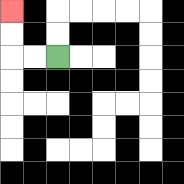{'start': '[2, 2]', 'end': '[0, 0]', 'path_directions': 'L,L,U,U', 'path_coordinates': '[[2, 2], [1, 2], [0, 2], [0, 1], [0, 0]]'}